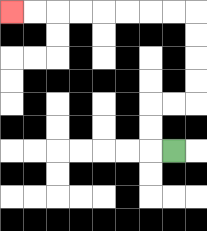{'start': '[7, 6]', 'end': '[0, 0]', 'path_directions': 'L,U,U,R,R,U,U,U,U,L,L,L,L,L,L,L,L', 'path_coordinates': '[[7, 6], [6, 6], [6, 5], [6, 4], [7, 4], [8, 4], [8, 3], [8, 2], [8, 1], [8, 0], [7, 0], [6, 0], [5, 0], [4, 0], [3, 0], [2, 0], [1, 0], [0, 0]]'}